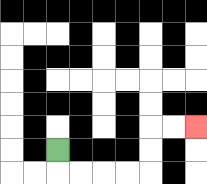{'start': '[2, 6]', 'end': '[8, 5]', 'path_directions': 'D,R,R,R,R,U,U,R,R', 'path_coordinates': '[[2, 6], [2, 7], [3, 7], [4, 7], [5, 7], [6, 7], [6, 6], [6, 5], [7, 5], [8, 5]]'}